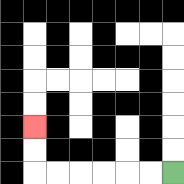{'start': '[7, 7]', 'end': '[1, 5]', 'path_directions': 'L,L,L,L,L,L,U,U', 'path_coordinates': '[[7, 7], [6, 7], [5, 7], [4, 7], [3, 7], [2, 7], [1, 7], [1, 6], [1, 5]]'}